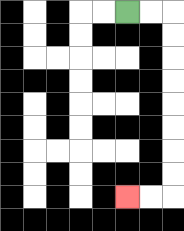{'start': '[5, 0]', 'end': '[5, 8]', 'path_directions': 'R,R,D,D,D,D,D,D,D,D,L,L', 'path_coordinates': '[[5, 0], [6, 0], [7, 0], [7, 1], [7, 2], [7, 3], [7, 4], [7, 5], [7, 6], [7, 7], [7, 8], [6, 8], [5, 8]]'}